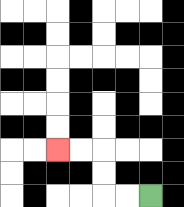{'start': '[6, 8]', 'end': '[2, 6]', 'path_directions': 'L,L,U,U,L,L', 'path_coordinates': '[[6, 8], [5, 8], [4, 8], [4, 7], [4, 6], [3, 6], [2, 6]]'}